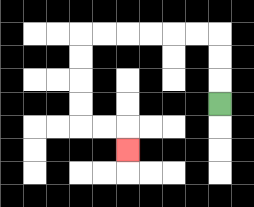{'start': '[9, 4]', 'end': '[5, 6]', 'path_directions': 'U,U,U,L,L,L,L,L,L,D,D,D,D,R,R,D', 'path_coordinates': '[[9, 4], [9, 3], [9, 2], [9, 1], [8, 1], [7, 1], [6, 1], [5, 1], [4, 1], [3, 1], [3, 2], [3, 3], [3, 4], [3, 5], [4, 5], [5, 5], [5, 6]]'}